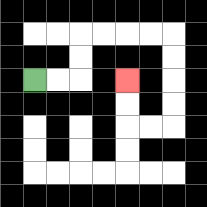{'start': '[1, 3]', 'end': '[5, 3]', 'path_directions': 'R,R,U,U,R,R,R,R,D,D,D,D,L,L,U,U', 'path_coordinates': '[[1, 3], [2, 3], [3, 3], [3, 2], [3, 1], [4, 1], [5, 1], [6, 1], [7, 1], [7, 2], [7, 3], [7, 4], [7, 5], [6, 5], [5, 5], [5, 4], [5, 3]]'}